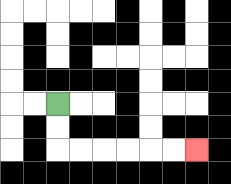{'start': '[2, 4]', 'end': '[8, 6]', 'path_directions': 'D,D,R,R,R,R,R,R', 'path_coordinates': '[[2, 4], [2, 5], [2, 6], [3, 6], [4, 6], [5, 6], [6, 6], [7, 6], [8, 6]]'}